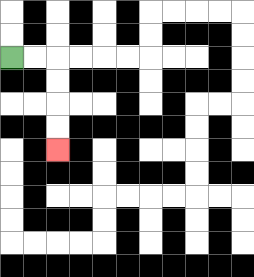{'start': '[0, 2]', 'end': '[2, 6]', 'path_directions': 'R,R,D,D,D,D', 'path_coordinates': '[[0, 2], [1, 2], [2, 2], [2, 3], [2, 4], [2, 5], [2, 6]]'}